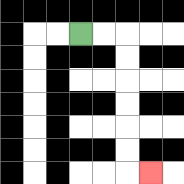{'start': '[3, 1]', 'end': '[6, 7]', 'path_directions': 'R,R,D,D,D,D,D,D,R', 'path_coordinates': '[[3, 1], [4, 1], [5, 1], [5, 2], [5, 3], [5, 4], [5, 5], [5, 6], [5, 7], [6, 7]]'}